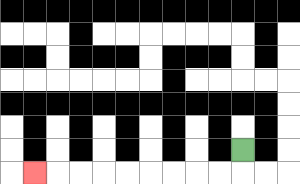{'start': '[10, 6]', 'end': '[1, 7]', 'path_directions': 'D,L,L,L,L,L,L,L,L,L', 'path_coordinates': '[[10, 6], [10, 7], [9, 7], [8, 7], [7, 7], [6, 7], [5, 7], [4, 7], [3, 7], [2, 7], [1, 7]]'}